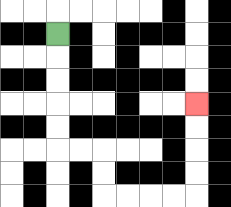{'start': '[2, 1]', 'end': '[8, 4]', 'path_directions': 'D,D,D,D,D,R,R,D,D,R,R,R,R,U,U,U,U', 'path_coordinates': '[[2, 1], [2, 2], [2, 3], [2, 4], [2, 5], [2, 6], [3, 6], [4, 6], [4, 7], [4, 8], [5, 8], [6, 8], [7, 8], [8, 8], [8, 7], [8, 6], [8, 5], [8, 4]]'}